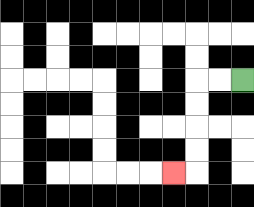{'start': '[10, 3]', 'end': '[7, 7]', 'path_directions': 'L,L,D,D,D,D,L', 'path_coordinates': '[[10, 3], [9, 3], [8, 3], [8, 4], [8, 5], [8, 6], [8, 7], [7, 7]]'}